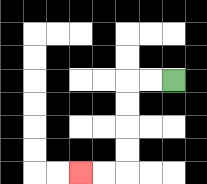{'start': '[7, 3]', 'end': '[3, 7]', 'path_directions': 'L,L,D,D,D,D,L,L', 'path_coordinates': '[[7, 3], [6, 3], [5, 3], [5, 4], [5, 5], [5, 6], [5, 7], [4, 7], [3, 7]]'}